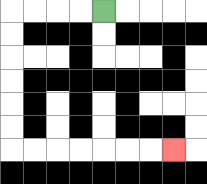{'start': '[4, 0]', 'end': '[7, 6]', 'path_directions': 'L,L,L,L,D,D,D,D,D,D,R,R,R,R,R,R,R', 'path_coordinates': '[[4, 0], [3, 0], [2, 0], [1, 0], [0, 0], [0, 1], [0, 2], [0, 3], [0, 4], [0, 5], [0, 6], [1, 6], [2, 6], [3, 6], [4, 6], [5, 6], [6, 6], [7, 6]]'}